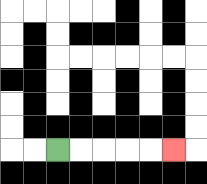{'start': '[2, 6]', 'end': '[7, 6]', 'path_directions': 'R,R,R,R,R', 'path_coordinates': '[[2, 6], [3, 6], [4, 6], [5, 6], [6, 6], [7, 6]]'}